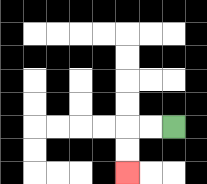{'start': '[7, 5]', 'end': '[5, 7]', 'path_directions': 'L,L,D,D', 'path_coordinates': '[[7, 5], [6, 5], [5, 5], [5, 6], [5, 7]]'}